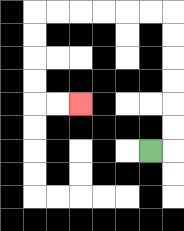{'start': '[6, 6]', 'end': '[3, 4]', 'path_directions': 'R,U,U,U,U,U,U,L,L,L,L,L,L,D,D,D,D,R,R', 'path_coordinates': '[[6, 6], [7, 6], [7, 5], [7, 4], [7, 3], [7, 2], [7, 1], [7, 0], [6, 0], [5, 0], [4, 0], [3, 0], [2, 0], [1, 0], [1, 1], [1, 2], [1, 3], [1, 4], [2, 4], [3, 4]]'}